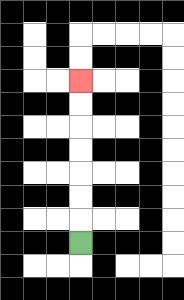{'start': '[3, 10]', 'end': '[3, 3]', 'path_directions': 'U,U,U,U,U,U,U', 'path_coordinates': '[[3, 10], [3, 9], [3, 8], [3, 7], [3, 6], [3, 5], [3, 4], [3, 3]]'}